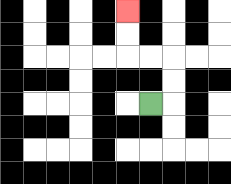{'start': '[6, 4]', 'end': '[5, 0]', 'path_directions': 'R,U,U,L,L,U,U', 'path_coordinates': '[[6, 4], [7, 4], [7, 3], [7, 2], [6, 2], [5, 2], [5, 1], [5, 0]]'}